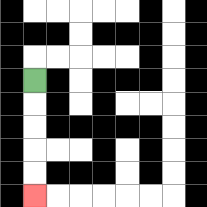{'start': '[1, 3]', 'end': '[1, 8]', 'path_directions': 'D,D,D,D,D', 'path_coordinates': '[[1, 3], [1, 4], [1, 5], [1, 6], [1, 7], [1, 8]]'}